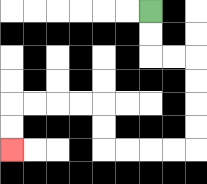{'start': '[6, 0]', 'end': '[0, 6]', 'path_directions': 'D,D,R,R,D,D,D,D,L,L,L,L,U,U,L,L,L,L,D,D', 'path_coordinates': '[[6, 0], [6, 1], [6, 2], [7, 2], [8, 2], [8, 3], [8, 4], [8, 5], [8, 6], [7, 6], [6, 6], [5, 6], [4, 6], [4, 5], [4, 4], [3, 4], [2, 4], [1, 4], [0, 4], [0, 5], [0, 6]]'}